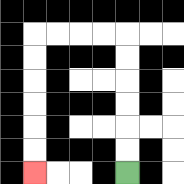{'start': '[5, 7]', 'end': '[1, 7]', 'path_directions': 'U,U,U,U,U,U,L,L,L,L,D,D,D,D,D,D', 'path_coordinates': '[[5, 7], [5, 6], [5, 5], [5, 4], [5, 3], [5, 2], [5, 1], [4, 1], [3, 1], [2, 1], [1, 1], [1, 2], [1, 3], [1, 4], [1, 5], [1, 6], [1, 7]]'}